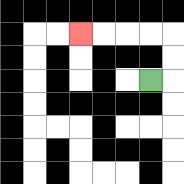{'start': '[6, 3]', 'end': '[3, 1]', 'path_directions': 'R,U,U,L,L,L,L', 'path_coordinates': '[[6, 3], [7, 3], [7, 2], [7, 1], [6, 1], [5, 1], [4, 1], [3, 1]]'}